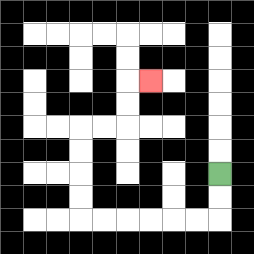{'start': '[9, 7]', 'end': '[6, 3]', 'path_directions': 'D,D,L,L,L,L,L,L,U,U,U,U,R,R,U,U,R', 'path_coordinates': '[[9, 7], [9, 8], [9, 9], [8, 9], [7, 9], [6, 9], [5, 9], [4, 9], [3, 9], [3, 8], [3, 7], [3, 6], [3, 5], [4, 5], [5, 5], [5, 4], [5, 3], [6, 3]]'}